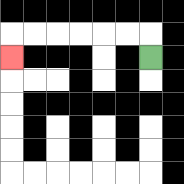{'start': '[6, 2]', 'end': '[0, 2]', 'path_directions': 'U,L,L,L,L,L,L,D', 'path_coordinates': '[[6, 2], [6, 1], [5, 1], [4, 1], [3, 1], [2, 1], [1, 1], [0, 1], [0, 2]]'}